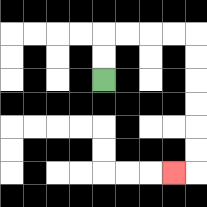{'start': '[4, 3]', 'end': '[7, 7]', 'path_directions': 'U,U,R,R,R,R,D,D,D,D,D,D,L', 'path_coordinates': '[[4, 3], [4, 2], [4, 1], [5, 1], [6, 1], [7, 1], [8, 1], [8, 2], [8, 3], [8, 4], [8, 5], [8, 6], [8, 7], [7, 7]]'}